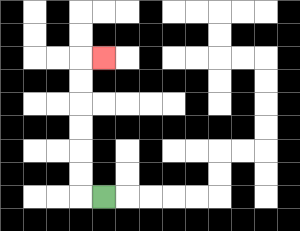{'start': '[4, 8]', 'end': '[4, 2]', 'path_directions': 'L,U,U,U,U,U,U,R', 'path_coordinates': '[[4, 8], [3, 8], [3, 7], [3, 6], [3, 5], [3, 4], [3, 3], [3, 2], [4, 2]]'}